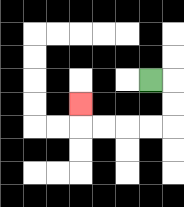{'start': '[6, 3]', 'end': '[3, 4]', 'path_directions': 'R,D,D,L,L,L,L,U', 'path_coordinates': '[[6, 3], [7, 3], [7, 4], [7, 5], [6, 5], [5, 5], [4, 5], [3, 5], [3, 4]]'}